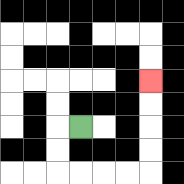{'start': '[3, 5]', 'end': '[6, 3]', 'path_directions': 'L,D,D,R,R,R,R,U,U,U,U', 'path_coordinates': '[[3, 5], [2, 5], [2, 6], [2, 7], [3, 7], [4, 7], [5, 7], [6, 7], [6, 6], [6, 5], [6, 4], [6, 3]]'}